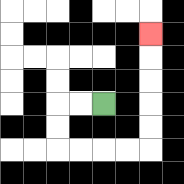{'start': '[4, 4]', 'end': '[6, 1]', 'path_directions': 'L,L,D,D,R,R,R,R,U,U,U,U,U', 'path_coordinates': '[[4, 4], [3, 4], [2, 4], [2, 5], [2, 6], [3, 6], [4, 6], [5, 6], [6, 6], [6, 5], [6, 4], [6, 3], [6, 2], [6, 1]]'}